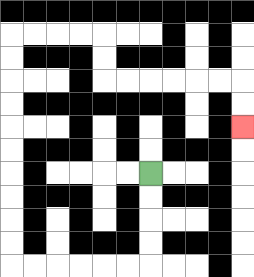{'start': '[6, 7]', 'end': '[10, 5]', 'path_directions': 'D,D,D,D,L,L,L,L,L,L,U,U,U,U,U,U,U,U,U,U,R,R,R,R,D,D,R,R,R,R,R,R,D,D', 'path_coordinates': '[[6, 7], [6, 8], [6, 9], [6, 10], [6, 11], [5, 11], [4, 11], [3, 11], [2, 11], [1, 11], [0, 11], [0, 10], [0, 9], [0, 8], [0, 7], [0, 6], [0, 5], [0, 4], [0, 3], [0, 2], [0, 1], [1, 1], [2, 1], [3, 1], [4, 1], [4, 2], [4, 3], [5, 3], [6, 3], [7, 3], [8, 3], [9, 3], [10, 3], [10, 4], [10, 5]]'}